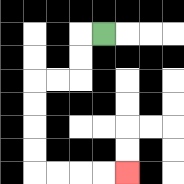{'start': '[4, 1]', 'end': '[5, 7]', 'path_directions': 'L,D,D,L,L,D,D,D,D,R,R,R,R', 'path_coordinates': '[[4, 1], [3, 1], [3, 2], [3, 3], [2, 3], [1, 3], [1, 4], [1, 5], [1, 6], [1, 7], [2, 7], [3, 7], [4, 7], [5, 7]]'}